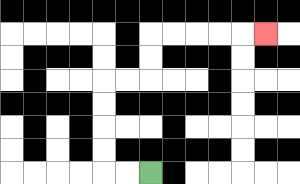{'start': '[6, 7]', 'end': '[11, 1]', 'path_directions': 'L,L,U,U,U,U,R,R,U,U,R,R,R,R,R', 'path_coordinates': '[[6, 7], [5, 7], [4, 7], [4, 6], [4, 5], [4, 4], [4, 3], [5, 3], [6, 3], [6, 2], [6, 1], [7, 1], [8, 1], [9, 1], [10, 1], [11, 1]]'}